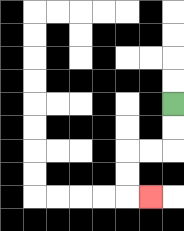{'start': '[7, 4]', 'end': '[6, 8]', 'path_directions': 'D,D,L,L,D,D,R', 'path_coordinates': '[[7, 4], [7, 5], [7, 6], [6, 6], [5, 6], [5, 7], [5, 8], [6, 8]]'}